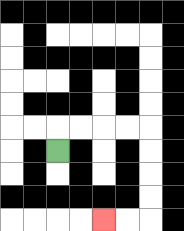{'start': '[2, 6]', 'end': '[4, 9]', 'path_directions': 'U,R,R,R,R,D,D,D,D,L,L', 'path_coordinates': '[[2, 6], [2, 5], [3, 5], [4, 5], [5, 5], [6, 5], [6, 6], [6, 7], [6, 8], [6, 9], [5, 9], [4, 9]]'}